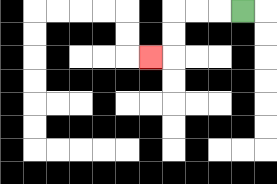{'start': '[10, 0]', 'end': '[6, 2]', 'path_directions': 'L,L,L,D,D,L', 'path_coordinates': '[[10, 0], [9, 0], [8, 0], [7, 0], [7, 1], [7, 2], [6, 2]]'}